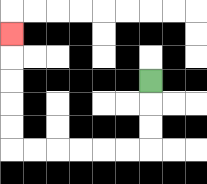{'start': '[6, 3]', 'end': '[0, 1]', 'path_directions': 'D,D,D,L,L,L,L,L,L,U,U,U,U,U', 'path_coordinates': '[[6, 3], [6, 4], [6, 5], [6, 6], [5, 6], [4, 6], [3, 6], [2, 6], [1, 6], [0, 6], [0, 5], [0, 4], [0, 3], [0, 2], [0, 1]]'}